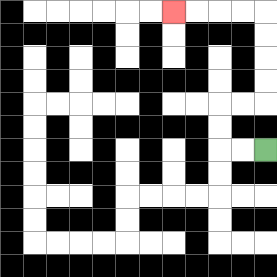{'start': '[11, 6]', 'end': '[7, 0]', 'path_directions': 'L,L,U,U,R,R,U,U,U,U,L,L,L,L', 'path_coordinates': '[[11, 6], [10, 6], [9, 6], [9, 5], [9, 4], [10, 4], [11, 4], [11, 3], [11, 2], [11, 1], [11, 0], [10, 0], [9, 0], [8, 0], [7, 0]]'}